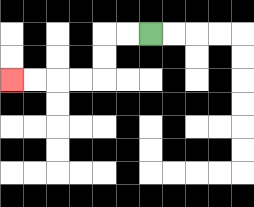{'start': '[6, 1]', 'end': '[0, 3]', 'path_directions': 'L,L,D,D,L,L,L,L', 'path_coordinates': '[[6, 1], [5, 1], [4, 1], [4, 2], [4, 3], [3, 3], [2, 3], [1, 3], [0, 3]]'}